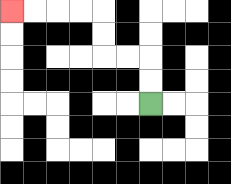{'start': '[6, 4]', 'end': '[0, 0]', 'path_directions': 'U,U,L,L,U,U,L,L,L,L', 'path_coordinates': '[[6, 4], [6, 3], [6, 2], [5, 2], [4, 2], [4, 1], [4, 0], [3, 0], [2, 0], [1, 0], [0, 0]]'}